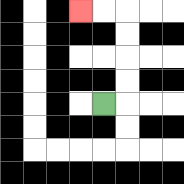{'start': '[4, 4]', 'end': '[3, 0]', 'path_directions': 'R,U,U,U,U,L,L', 'path_coordinates': '[[4, 4], [5, 4], [5, 3], [5, 2], [5, 1], [5, 0], [4, 0], [3, 0]]'}